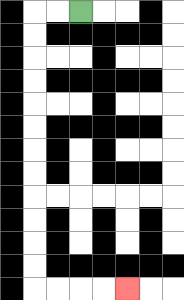{'start': '[3, 0]', 'end': '[5, 12]', 'path_directions': 'L,L,D,D,D,D,D,D,D,D,D,D,D,D,R,R,R,R', 'path_coordinates': '[[3, 0], [2, 0], [1, 0], [1, 1], [1, 2], [1, 3], [1, 4], [1, 5], [1, 6], [1, 7], [1, 8], [1, 9], [1, 10], [1, 11], [1, 12], [2, 12], [3, 12], [4, 12], [5, 12]]'}